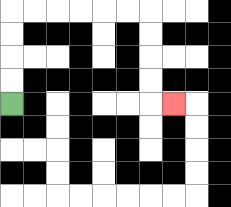{'start': '[0, 4]', 'end': '[7, 4]', 'path_directions': 'U,U,U,U,R,R,R,R,R,R,D,D,D,D,R', 'path_coordinates': '[[0, 4], [0, 3], [0, 2], [0, 1], [0, 0], [1, 0], [2, 0], [3, 0], [4, 0], [5, 0], [6, 0], [6, 1], [6, 2], [6, 3], [6, 4], [7, 4]]'}